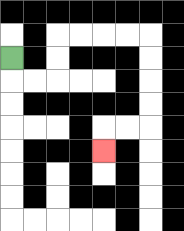{'start': '[0, 2]', 'end': '[4, 6]', 'path_directions': 'D,R,R,U,U,R,R,R,R,D,D,D,D,L,L,D', 'path_coordinates': '[[0, 2], [0, 3], [1, 3], [2, 3], [2, 2], [2, 1], [3, 1], [4, 1], [5, 1], [6, 1], [6, 2], [6, 3], [6, 4], [6, 5], [5, 5], [4, 5], [4, 6]]'}